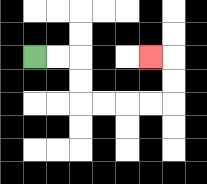{'start': '[1, 2]', 'end': '[6, 2]', 'path_directions': 'R,R,D,D,R,R,R,R,U,U,L', 'path_coordinates': '[[1, 2], [2, 2], [3, 2], [3, 3], [3, 4], [4, 4], [5, 4], [6, 4], [7, 4], [7, 3], [7, 2], [6, 2]]'}